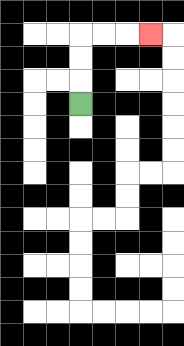{'start': '[3, 4]', 'end': '[6, 1]', 'path_directions': 'U,U,U,R,R,R', 'path_coordinates': '[[3, 4], [3, 3], [3, 2], [3, 1], [4, 1], [5, 1], [6, 1]]'}